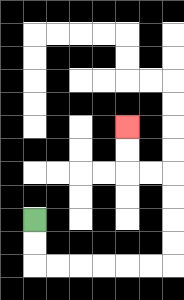{'start': '[1, 9]', 'end': '[5, 5]', 'path_directions': 'D,D,R,R,R,R,R,R,U,U,U,U,L,L,U,U', 'path_coordinates': '[[1, 9], [1, 10], [1, 11], [2, 11], [3, 11], [4, 11], [5, 11], [6, 11], [7, 11], [7, 10], [7, 9], [7, 8], [7, 7], [6, 7], [5, 7], [5, 6], [5, 5]]'}